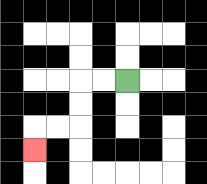{'start': '[5, 3]', 'end': '[1, 6]', 'path_directions': 'L,L,D,D,L,L,D', 'path_coordinates': '[[5, 3], [4, 3], [3, 3], [3, 4], [3, 5], [2, 5], [1, 5], [1, 6]]'}